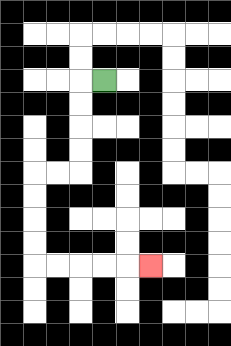{'start': '[4, 3]', 'end': '[6, 11]', 'path_directions': 'L,D,D,D,D,L,L,D,D,D,D,R,R,R,R,R', 'path_coordinates': '[[4, 3], [3, 3], [3, 4], [3, 5], [3, 6], [3, 7], [2, 7], [1, 7], [1, 8], [1, 9], [1, 10], [1, 11], [2, 11], [3, 11], [4, 11], [5, 11], [6, 11]]'}